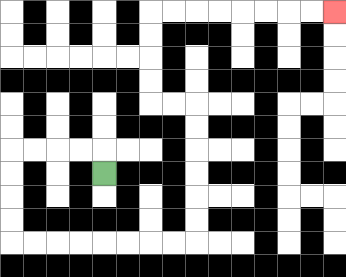{'start': '[4, 7]', 'end': '[14, 0]', 'path_directions': 'U,L,L,L,L,D,D,D,D,R,R,R,R,R,R,R,R,U,U,U,U,U,U,L,L,U,U,U,U,R,R,R,R,R,R,R,R', 'path_coordinates': '[[4, 7], [4, 6], [3, 6], [2, 6], [1, 6], [0, 6], [0, 7], [0, 8], [0, 9], [0, 10], [1, 10], [2, 10], [3, 10], [4, 10], [5, 10], [6, 10], [7, 10], [8, 10], [8, 9], [8, 8], [8, 7], [8, 6], [8, 5], [8, 4], [7, 4], [6, 4], [6, 3], [6, 2], [6, 1], [6, 0], [7, 0], [8, 0], [9, 0], [10, 0], [11, 0], [12, 0], [13, 0], [14, 0]]'}